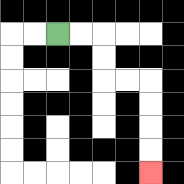{'start': '[2, 1]', 'end': '[6, 7]', 'path_directions': 'R,R,D,D,R,R,D,D,D,D', 'path_coordinates': '[[2, 1], [3, 1], [4, 1], [4, 2], [4, 3], [5, 3], [6, 3], [6, 4], [6, 5], [6, 6], [6, 7]]'}